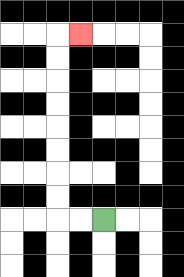{'start': '[4, 9]', 'end': '[3, 1]', 'path_directions': 'L,L,U,U,U,U,U,U,U,U,R', 'path_coordinates': '[[4, 9], [3, 9], [2, 9], [2, 8], [2, 7], [2, 6], [2, 5], [2, 4], [2, 3], [2, 2], [2, 1], [3, 1]]'}